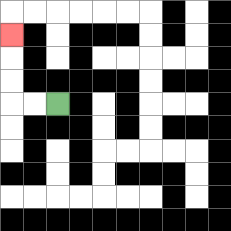{'start': '[2, 4]', 'end': '[0, 1]', 'path_directions': 'L,L,U,U,U', 'path_coordinates': '[[2, 4], [1, 4], [0, 4], [0, 3], [0, 2], [0, 1]]'}